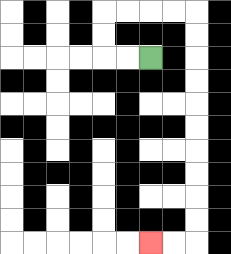{'start': '[6, 2]', 'end': '[6, 10]', 'path_directions': 'L,L,U,U,R,R,R,R,D,D,D,D,D,D,D,D,D,D,L,L', 'path_coordinates': '[[6, 2], [5, 2], [4, 2], [4, 1], [4, 0], [5, 0], [6, 0], [7, 0], [8, 0], [8, 1], [8, 2], [8, 3], [8, 4], [8, 5], [8, 6], [8, 7], [8, 8], [8, 9], [8, 10], [7, 10], [6, 10]]'}